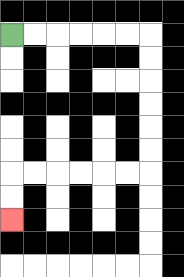{'start': '[0, 1]', 'end': '[0, 9]', 'path_directions': 'R,R,R,R,R,R,D,D,D,D,D,D,L,L,L,L,L,L,D,D', 'path_coordinates': '[[0, 1], [1, 1], [2, 1], [3, 1], [4, 1], [5, 1], [6, 1], [6, 2], [6, 3], [6, 4], [6, 5], [6, 6], [6, 7], [5, 7], [4, 7], [3, 7], [2, 7], [1, 7], [0, 7], [0, 8], [0, 9]]'}